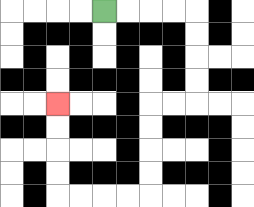{'start': '[4, 0]', 'end': '[2, 4]', 'path_directions': 'R,R,R,R,D,D,D,D,L,L,D,D,D,D,L,L,L,L,U,U,U,U', 'path_coordinates': '[[4, 0], [5, 0], [6, 0], [7, 0], [8, 0], [8, 1], [8, 2], [8, 3], [8, 4], [7, 4], [6, 4], [6, 5], [6, 6], [6, 7], [6, 8], [5, 8], [4, 8], [3, 8], [2, 8], [2, 7], [2, 6], [2, 5], [2, 4]]'}